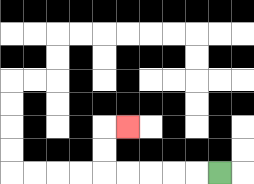{'start': '[9, 7]', 'end': '[5, 5]', 'path_directions': 'L,L,L,L,L,U,U,R', 'path_coordinates': '[[9, 7], [8, 7], [7, 7], [6, 7], [5, 7], [4, 7], [4, 6], [4, 5], [5, 5]]'}